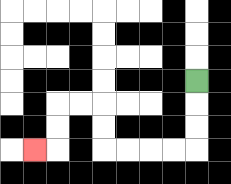{'start': '[8, 3]', 'end': '[1, 6]', 'path_directions': 'D,D,D,L,L,L,L,U,U,L,L,D,D,L', 'path_coordinates': '[[8, 3], [8, 4], [8, 5], [8, 6], [7, 6], [6, 6], [5, 6], [4, 6], [4, 5], [4, 4], [3, 4], [2, 4], [2, 5], [2, 6], [1, 6]]'}